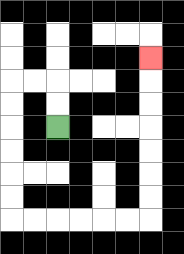{'start': '[2, 5]', 'end': '[6, 2]', 'path_directions': 'U,U,L,L,D,D,D,D,D,D,R,R,R,R,R,R,U,U,U,U,U,U,U', 'path_coordinates': '[[2, 5], [2, 4], [2, 3], [1, 3], [0, 3], [0, 4], [0, 5], [0, 6], [0, 7], [0, 8], [0, 9], [1, 9], [2, 9], [3, 9], [4, 9], [5, 9], [6, 9], [6, 8], [6, 7], [6, 6], [6, 5], [6, 4], [6, 3], [6, 2]]'}